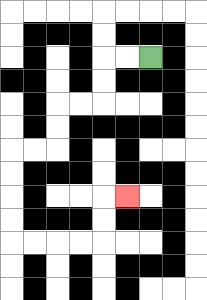{'start': '[6, 2]', 'end': '[5, 8]', 'path_directions': 'L,L,D,D,L,L,D,D,L,L,D,D,D,D,R,R,R,R,U,U,R', 'path_coordinates': '[[6, 2], [5, 2], [4, 2], [4, 3], [4, 4], [3, 4], [2, 4], [2, 5], [2, 6], [1, 6], [0, 6], [0, 7], [0, 8], [0, 9], [0, 10], [1, 10], [2, 10], [3, 10], [4, 10], [4, 9], [4, 8], [5, 8]]'}